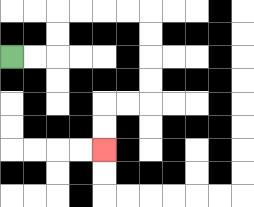{'start': '[0, 2]', 'end': '[4, 6]', 'path_directions': 'R,R,U,U,R,R,R,R,D,D,D,D,L,L,D,D', 'path_coordinates': '[[0, 2], [1, 2], [2, 2], [2, 1], [2, 0], [3, 0], [4, 0], [5, 0], [6, 0], [6, 1], [6, 2], [6, 3], [6, 4], [5, 4], [4, 4], [4, 5], [4, 6]]'}